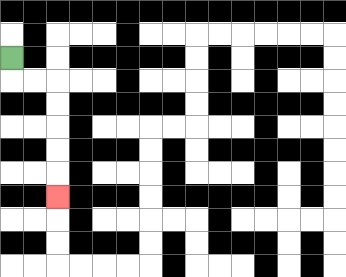{'start': '[0, 2]', 'end': '[2, 8]', 'path_directions': 'D,R,R,D,D,D,D,D', 'path_coordinates': '[[0, 2], [0, 3], [1, 3], [2, 3], [2, 4], [2, 5], [2, 6], [2, 7], [2, 8]]'}